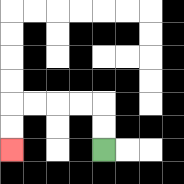{'start': '[4, 6]', 'end': '[0, 6]', 'path_directions': 'U,U,L,L,L,L,D,D', 'path_coordinates': '[[4, 6], [4, 5], [4, 4], [3, 4], [2, 4], [1, 4], [0, 4], [0, 5], [0, 6]]'}